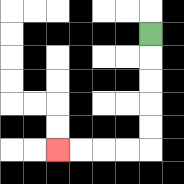{'start': '[6, 1]', 'end': '[2, 6]', 'path_directions': 'D,D,D,D,D,L,L,L,L', 'path_coordinates': '[[6, 1], [6, 2], [6, 3], [6, 4], [6, 5], [6, 6], [5, 6], [4, 6], [3, 6], [2, 6]]'}